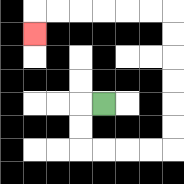{'start': '[4, 4]', 'end': '[1, 1]', 'path_directions': 'L,D,D,R,R,R,R,U,U,U,U,U,U,L,L,L,L,L,L,D', 'path_coordinates': '[[4, 4], [3, 4], [3, 5], [3, 6], [4, 6], [5, 6], [6, 6], [7, 6], [7, 5], [7, 4], [7, 3], [7, 2], [7, 1], [7, 0], [6, 0], [5, 0], [4, 0], [3, 0], [2, 0], [1, 0], [1, 1]]'}